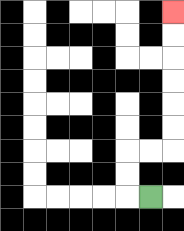{'start': '[6, 8]', 'end': '[7, 0]', 'path_directions': 'L,U,U,R,R,U,U,U,U,U,U', 'path_coordinates': '[[6, 8], [5, 8], [5, 7], [5, 6], [6, 6], [7, 6], [7, 5], [7, 4], [7, 3], [7, 2], [7, 1], [7, 0]]'}